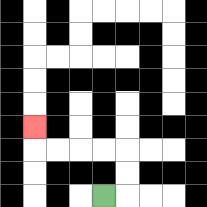{'start': '[4, 8]', 'end': '[1, 5]', 'path_directions': 'R,U,U,L,L,L,L,U', 'path_coordinates': '[[4, 8], [5, 8], [5, 7], [5, 6], [4, 6], [3, 6], [2, 6], [1, 6], [1, 5]]'}